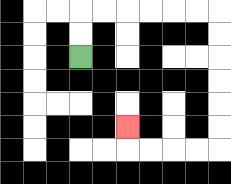{'start': '[3, 2]', 'end': '[5, 5]', 'path_directions': 'U,U,R,R,R,R,R,R,D,D,D,D,D,D,L,L,L,L,U', 'path_coordinates': '[[3, 2], [3, 1], [3, 0], [4, 0], [5, 0], [6, 0], [7, 0], [8, 0], [9, 0], [9, 1], [9, 2], [9, 3], [9, 4], [9, 5], [9, 6], [8, 6], [7, 6], [6, 6], [5, 6], [5, 5]]'}